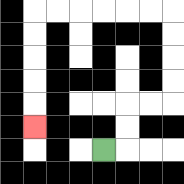{'start': '[4, 6]', 'end': '[1, 5]', 'path_directions': 'R,U,U,R,R,U,U,U,U,L,L,L,L,L,L,D,D,D,D,D', 'path_coordinates': '[[4, 6], [5, 6], [5, 5], [5, 4], [6, 4], [7, 4], [7, 3], [7, 2], [7, 1], [7, 0], [6, 0], [5, 0], [4, 0], [3, 0], [2, 0], [1, 0], [1, 1], [1, 2], [1, 3], [1, 4], [1, 5]]'}